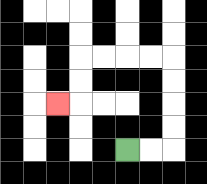{'start': '[5, 6]', 'end': '[2, 4]', 'path_directions': 'R,R,U,U,U,U,L,L,L,L,D,D,L', 'path_coordinates': '[[5, 6], [6, 6], [7, 6], [7, 5], [7, 4], [7, 3], [7, 2], [6, 2], [5, 2], [4, 2], [3, 2], [3, 3], [3, 4], [2, 4]]'}